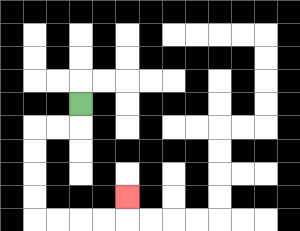{'start': '[3, 4]', 'end': '[5, 8]', 'path_directions': 'D,L,L,D,D,D,D,R,R,R,R,U', 'path_coordinates': '[[3, 4], [3, 5], [2, 5], [1, 5], [1, 6], [1, 7], [1, 8], [1, 9], [2, 9], [3, 9], [4, 9], [5, 9], [5, 8]]'}